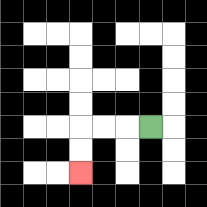{'start': '[6, 5]', 'end': '[3, 7]', 'path_directions': 'L,L,L,D,D', 'path_coordinates': '[[6, 5], [5, 5], [4, 5], [3, 5], [3, 6], [3, 7]]'}